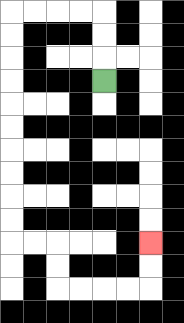{'start': '[4, 3]', 'end': '[6, 10]', 'path_directions': 'U,U,U,L,L,L,L,D,D,D,D,D,D,D,D,D,D,R,R,D,D,R,R,R,R,U,U', 'path_coordinates': '[[4, 3], [4, 2], [4, 1], [4, 0], [3, 0], [2, 0], [1, 0], [0, 0], [0, 1], [0, 2], [0, 3], [0, 4], [0, 5], [0, 6], [0, 7], [0, 8], [0, 9], [0, 10], [1, 10], [2, 10], [2, 11], [2, 12], [3, 12], [4, 12], [5, 12], [6, 12], [6, 11], [6, 10]]'}